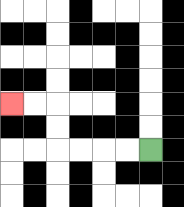{'start': '[6, 6]', 'end': '[0, 4]', 'path_directions': 'L,L,L,L,U,U,L,L', 'path_coordinates': '[[6, 6], [5, 6], [4, 6], [3, 6], [2, 6], [2, 5], [2, 4], [1, 4], [0, 4]]'}